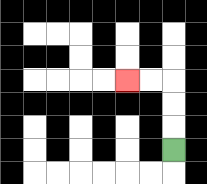{'start': '[7, 6]', 'end': '[5, 3]', 'path_directions': 'U,U,U,L,L', 'path_coordinates': '[[7, 6], [7, 5], [7, 4], [7, 3], [6, 3], [5, 3]]'}